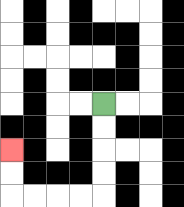{'start': '[4, 4]', 'end': '[0, 6]', 'path_directions': 'D,D,D,D,L,L,L,L,U,U', 'path_coordinates': '[[4, 4], [4, 5], [4, 6], [4, 7], [4, 8], [3, 8], [2, 8], [1, 8], [0, 8], [0, 7], [0, 6]]'}